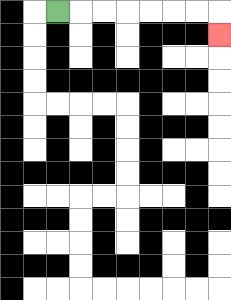{'start': '[2, 0]', 'end': '[9, 1]', 'path_directions': 'R,R,R,R,R,R,R,D', 'path_coordinates': '[[2, 0], [3, 0], [4, 0], [5, 0], [6, 0], [7, 0], [8, 0], [9, 0], [9, 1]]'}